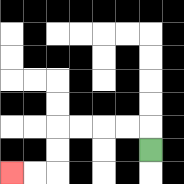{'start': '[6, 6]', 'end': '[0, 7]', 'path_directions': 'U,L,L,L,L,D,D,L,L', 'path_coordinates': '[[6, 6], [6, 5], [5, 5], [4, 5], [3, 5], [2, 5], [2, 6], [2, 7], [1, 7], [0, 7]]'}